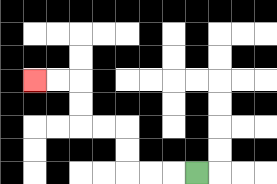{'start': '[8, 7]', 'end': '[1, 3]', 'path_directions': 'L,L,L,U,U,L,L,U,U,L,L', 'path_coordinates': '[[8, 7], [7, 7], [6, 7], [5, 7], [5, 6], [5, 5], [4, 5], [3, 5], [3, 4], [3, 3], [2, 3], [1, 3]]'}